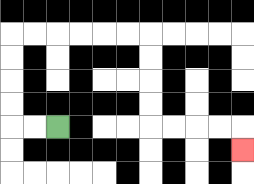{'start': '[2, 5]', 'end': '[10, 6]', 'path_directions': 'L,L,U,U,U,U,R,R,R,R,R,R,D,D,D,D,R,R,R,R,D', 'path_coordinates': '[[2, 5], [1, 5], [0, 5], [0, 4], [0, 3], [0, 2], [0, 1], [1, 1], [2, 1], [3, 1], [4, 1], [5, 1], [6, 1], [6, 2], [6, 3], [6, 4], [6, 5], [7, 5], [8, 5], [9, 5], [10, 5], [10, 6]]'}